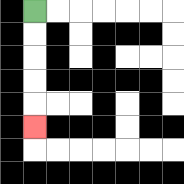{'start': '[1, 0]', 'end': '[1, 5]', 'path_directions': 'D,D,D,D,D', 'path_coordinates': '[[1, 0], [1, 1], [1, 2], [1, 3], [1, 4], [1, 5]]'}